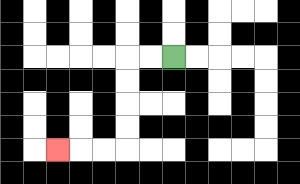{'start': '[7, 2]', 'end': '[2, 6]', 'path_directions': 'L,L,D,D,D,D,L,L,L', 'path_coordinates': '[[7, 2], [6, 2], [5, 2], [5, 3], [5, 4], [5, 5], [5, 6], [4, 6], [3, 6], [2, 6]]'}